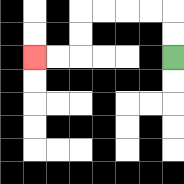{'start': '[7, 2]', 'end': '[1, 2]', 'path_directions': 'U,U,L,L,L,L,D,D,L,L', 'path_coordinates': '[[7, 2], [7, 1], [7, 0], [6, 0], [5, 0], [4, 0], [3, 0], [3, 1], [3, 2], [2, 2], [1, 2]]'}